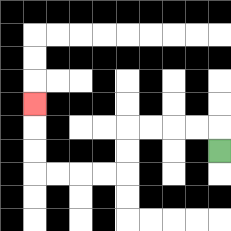{'start': '[9, 6]', 'end': '[1, 4]', 'path_directions': 'U,L,L,L,L,D,D,L,L,L,L,U,U,U', 'path_coordinates': '[[9, 6], [9, 5], [8, 5], [7, 5], [6, 5], [5, 5], [5, 6], [5, 7], [4, 7], [3, 7], [2, 7], [1, 7], [1, 6], [1, 5], [1, 4]]'}